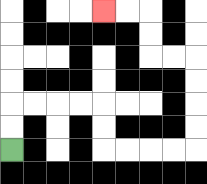{'start': '[0, 6]', 'end': '[4, 0]', 'path_directions': 'U,U,R,R,R,R,D,D,R,R,R,R,U,U,U,U,L,L,U,U,L,L', 'path_coordinates': '[[0, 6], [0, 5], [0, 4], [1, 4], [2, 4], [3, 4], [4, 4], [4, 5], [4, 6], [5, 6], [6, 6], [7, 6], [8, 6], [8, 5], [8, 4], [8, 3], [8, 2], [7, 2], [6, 2], [6, 1], [6, 0], [5, 0], [4, 0]]'}